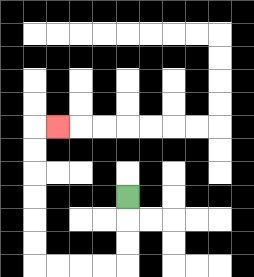{'start': '[5, 8]', 'end': '[2, 5]', 'path_directions': 'D,D,D,L,L,L,L,U,U,U,U,U,U,R', 'path_coordinates': '[[5, 8], [5, 9], [5, 10], [5, 11], [4, 11], [3, 11], [2, 11], [1, 11], [1, 10], [1, 9], [1, 8], [1, 7], [1, 6], [1, 5], [2, 5]]'}